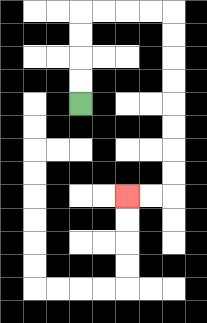{'start': '[3, 4]', 'end': '[5, 8]', 'path_directions': 'U,U,U,U,R,R,R,R,D,D,D,D,D,D,D,D,L,L', 'path_coordinates': '[[3, 4], [3, 3], [3, 2], [3, 1], [3, 0], [4, 0], [5, 0], [6, 0], [7, 0], [7, 1], [7, 2], [7, 3], [7, 4], [7, 5], [7, 6], [7, 7], [7, 8], [6, 8], [5, 8]]'}